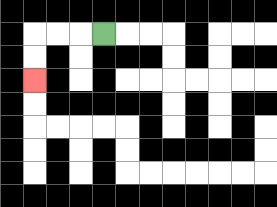{'start': '[4, 1]', 'end': '[1, 3]', 'path_directions': 'L,L,L,D,D', 'path_coordinates': '[[4, 1], [3, 1], [2, 1], [1, 1], [1, 2], [1, 3]]'}